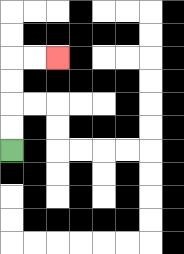{'start': '[0, 6]', 'end': '[2, 2]', 'path_directions': 'U,U,U,U,R,R', 'path_coordinates': '[[0, 6], [0, 5], [0, 4], [0, 3], [0, 2], [1, 2], [2, 2]]'}